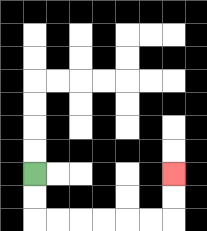{'start': '[1, 7]', 'end': '[7, 7]', 'path_directions': 'D,D,R,R,R,R,R,R,U,U', 'path_coordinates': '[[1, 7], [1, 8], [1, 9], [2, 9], [3, 9], [4, 9], [5, 9], [6, 9], [7, 9], [7, 8], [7, 7]]'}